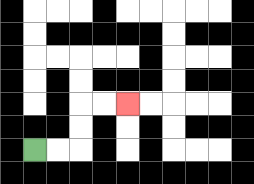{'start': '[1, 6]', 'end': '[5, 4]', 'path_directions': 'R,R,U,U,R,R', 'path_coordinates': '[[1, 6], [2, 6], [3, 6], [3, 5], [3, 4], [4, 4], [5, 4]]'}